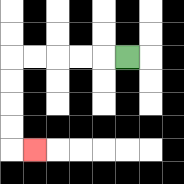{'start': '[5, 2]', 'end': '[1, 6]', 'path_directions': 'L,L,L,L,L,D,D,D,D,R', 'path_coordinates': '[[5, 2], [4, 2], [3, 2], [2, 2], [1, 2], [0, 2], [0, 3], [0, 4], [0, 5], [0, 6], [1, 6]]'}